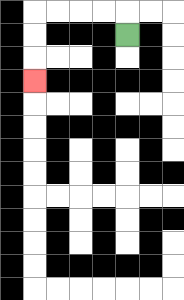{'start': '[5, 1]', 'end': '[1, 3]', 'path_directions': 'U,L,L,L,L,D,D,D', 'path_coordinates': '[[5, 1], [5, 0], [4, 0], [3, 0], [2, 0], [1, 0], [1, 1], [1, 2], [1, 3]]'}